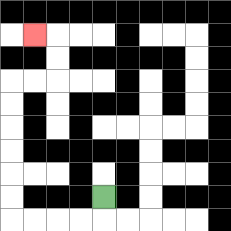{'start': '[4, 8]', 'end': '[1, 1]', 'path_directions': 'D,L,L,L,L,U,U,U,U,U,U,R,R,U,U,L', 'path_coordinates': '[[4, 8], [4, 9], [3, 9], [2, 9], [1, 9], [0, 9], [0, 8], [0, 7], [0, 6], [0, 5], [0, 4], [0, 3], [1, 3], [2, 3], [2, 2], [2, 1], [1, 1]]'}